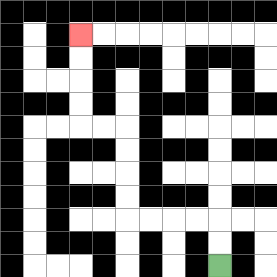{'start': '[9, 11]', 'end': '[3, 1]', 'path_directions': 'U,U,L,L,L,L,U,U,U,U,L,L,U,U,U,U', 'path_coordinates': '[[9, 11], [9, 10], [9, 9], [8, 9], [7, 9], [6, 9], [5, 9], [5, 8], [5, 7], [5, 6], [5, 5], [4, 5], [3, 5], [3, 4], [3, 3], [3, 2], [3, 1]]'}